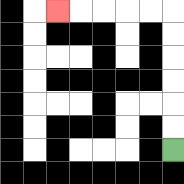{'start': '[7, 6]', 'end': '[2, 0]', 'path_directions': 'U,U,U,U,U,U,L,L,L,L,L', 'path_coordinates': '[[7, 6], [7, 5], [7, 4], [7, 3], [7, 2], [7, 1], [7, 0], [6, 0], [5, 0], [4, 0], [3, 0], [2, 0]]'}